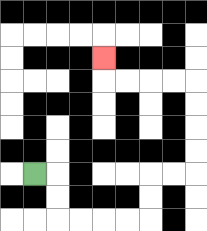{'start': '[1, 7]', 'end': '[4, 2]', 'path_directions': 'R,D,D,R,R,R,R,U,U,R,R,U,U,U,U,L,L,L,L,U', 'path_coordinates': '[[1, 7], [2, 7], [2, 8], [2, 9], [3, 9], [4, 9], [5, 9], [6, 9], [6, 8], [6, 7], [7, 7], [8, 7], [8, 6], [8, 5], [8, 4], [8, 3], [7, 3], [6, 3], [5, 3], [4, 3], [4, 2]]'}